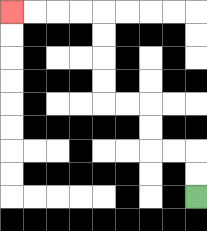{'start': '[8, 8]', 'end': '[0, 0]', 'path_directions': 'U,U,L,L,U,U,L,L,U,U,U,U,L,L,L,L', 'path_coordinates': '[[8, 8], [8, 7], [8, 6], [7, 6], [6, 6], [6, 5], [6, 4], [5, 4], [4, 4], [4, 3], [4, 2], [4, 1], [4, 0], [3, 0], [2, 0], [1, 0], [0, 0]]'}